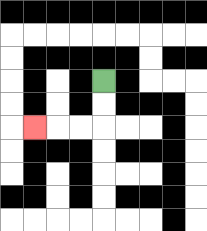{'start': '[4, 3]', 'end': '[1, 5]', 'path_directions': 'D,D,L,L,L', 'path_coordinates': '[[4, 3], [4, 4], [4, 5], [3, 5], [2, 5], [1, 5]]'}